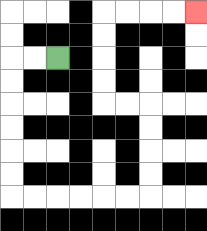{'start': '[2, 2]', 'end': '[8, 0]', 'path_directions': 'L,L,D,D,D,D,D,D,R,R,R,R,R,R,U,U,U,U,L,L,U,U,U,U,R,R,R,R', 'path_coordinates': '[[2, 2], [1, 2], [0, 2], [0, 3], [0, 4], [0, 5], [0, 6], [0, 7], [0, 8], [1, 8], [2, 8], [3, 8], [4, 8], [5, 8], [6, 8], [6, 7], [6, 6], [6, 5], [6, 4], [5, 4], [4, 4], [4, 3], [4, 2], [4, 1], [4, 0], [5, 0], [6, 0], [7, 0], [8, 0]]'}